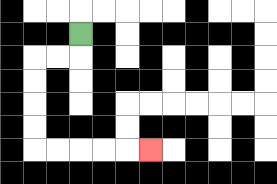{'start': '[3, 1]', 'end': '[6, 6]', 'path_directions': 'D,L,L,D,D,D,D,R,R,R,R,R', 'path_coordinates': '[[3, 1], [3, 2], [2, 2], [1, 2], [1, 3], [1, 4], [1, 5], [1, 6], [2, 6], [3, 6], [4, 6], [5, 6], [6, 6]]'}